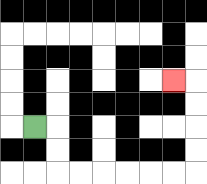{'start': '[1, 5]', 'end': '[7, 3]', 'path_directions': 'R,D,D,R,R,R,R,R,R,U,U,U,U,L', 'path_coordinates': '[[1, 5], [2, 5], [2, 6], [2, 7], [3, 7], [4, 7], [5, 7], [6, 7], [7, 7], [8, 7], [8, 6], [8, 5], [8, 4], [8, 3], [7, 3]]'}